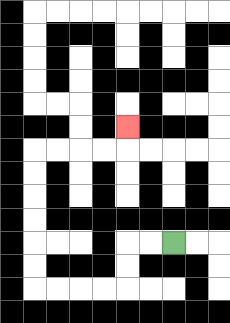{'start': '[7, 10]', 'end': '[5, 5]', 'path_directions': 'L,L,D,D,L,L,L,L,U,U,U,U,U,U,R,R,R,R,U', 'path_coordinates': '[[7, 10], [6, 10], [5, 10], [5, 11], [5, 12], [4, 12], [3, 12], [2, 12], [1, 12], [1, 11], [1, 10], [1, 9], [1, 8], [1, 7], [1, 6], [2, 6], [3, 6], [4, 6], [5, 6], [5, 5]]'}